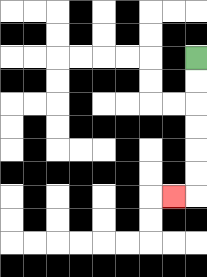{'start': '[8, 2]', 'end': '[7, 8]', 'path_directions': 'D,D,D,D,D,D,L', 'path_coordinates': '[[8, 2], [8, 3], [8, 4], [8, 5], [8, 6], [8, 7], [8, 8], [7, 8]]'}